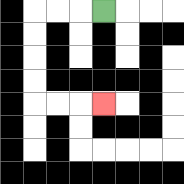{'start': '[4, 0]', 'end': '[4, 4]', 'path_directions': 'L,L,L,D,D,D,D,R,R,R', 'path_coordinates': '[[4, 0], [3, 0], [2, 0], [1, 0], [1, 1], [1, 2], [1, 3], [1, 4], [2, 4], [3, 4], [4, 4]]'}